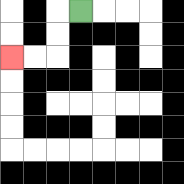{'start': '[3, 0]', 'end': '[0, 2]', 'path_directions': 'L,D,D,L,L', 'path_coordinates': '[[3, 0], [2, 0], [2, 1], [2, 2], [1, 2], [0, 2]]'}